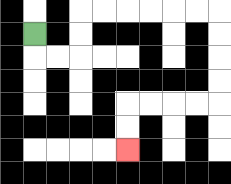{'start': '[1, 1]', 'end': '[5, 6]', 'path_directions': 'D,R,R,U,U,R,R,R,R,R,R,D,D,D,D,L,L,L,L,D,D', 'path_coordinates': '[[1, 1], [1, 2], [2, 2], [3, 2], [3, 1], [3, 0], [4, 0], [5, 0], [6, 0], [7, 0], [8, 0], [9, 0], [9, 1], [9, 2], [9, 3], [9, 4], [8, 4], [7, 4], [6, 4], [5, 4], [5, 5], [5, 6]]'}